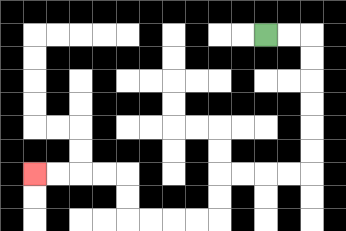{'start': '[11, 1]', 'end': '[1, 7]', 'path_directions': 'R,R,D,D,D,D,D,D,L,L,L,L,D,D,L,L,L,L,U,U,L,L,L,L', 'path_coordinates': '[[11, 1], [12, 1], [13, 1], [13, 2], [13, 3], [13, 4], [13, 5], [13, 6], [13, 7], [12, 7], [11, 7], [10, 7], [9, 7], [9, 8], [9, 9], [8, 9], [7, 9], [6, 9], [5, 9], [5, 8], [5, 7], [4, 7], [3, 7], [2, 7], [1, 7]]'}